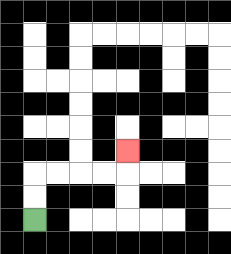{'start': '[1, 9]', 'end': '[5, 6]', 'path_directions': 'U,U,R,R,R,R,U', 'path_coordinates': '[[1, 9], [1, 8], [1, 7], [2, 7], [3, 7], [4, 7], [5, 7], [5, 6]]'}